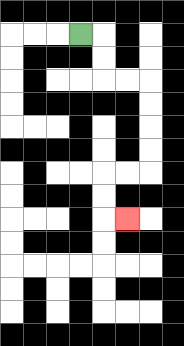{'start': '[3, 1]', 'end': '[5, 9]', 'path_directions': 'R,D,D,R,R,D,D,D,D,L,L,D,D,R', 'path_coordinates': '[[3, 1], [4, 1], [4, 2], [4, 3], [5, 3], [6, 3], [6, 4], [6, 5], [6, 6], [6, 7], [5, 7], [4, 7], [4, 8], [4, 9], [5, 9]]'}